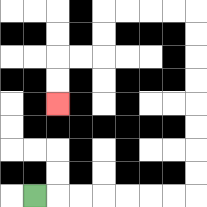{'start': '[1, 8]', 'end': '[2, 4]', 'path_directions': 'R,R,R,R,R,R,R,U,U,U,U,U,U,U,U,L,L,L,L,D,D,L,L,D,D', 'path_coordinates': '[[1, 8], [2, 8], [3, 8], [4, 8], [5, 8], [6, 8], [7, 8], [8, 8], [8, 7], [8, 6], [8, 5], [8, 4], [8, 3], [8, 2], [8, 1], [8, 0], [7, 0], [6, 0], [5, 0], [4, 0], [4, 1], [4, 2], [3, 2], [2, 2], [2, 3], [2, 4]]'}